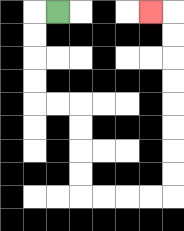{'start': '[2, 0]', 'end': '[6, 0]', 'path_directions': 'L,D,D,D,D,R,R,D,D,D,D,R,R,R,R,U,U,U,U,U,U,U,U,L', 'path_coordinates': '[[2, 0], [1, 0], [1, 1], [1, 2], [1, 3], [1, 4], [2, 4], [3, 4], [3, 5], [3, 6], [3, 7], [3, 8], [4, 8], [5, 8], [6, 8], [7, 8], [7, 7], [7, 6], [7, 5], [7, 4], [7, 3], [7, 2], [7, 1], [7, 0], [6, 0]]'}